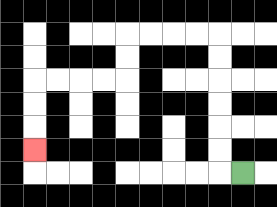{'start': '[10, 7]', 'end': '[1, 6]', 'path_directions': 'L,U,U,U,U,U,U,L,L,L,L,D,D,L,L,L,L,D,D,D', 'path_coordinates': '[[10, 7], [9, 7], [9, 6], [9, 5], [9, 4], [9, 3], [9, 2], [9, 1], [8, 1], [7, 1], [6, 1], [5, 1], [5, 2], [5, 3], [4, 3], [3, 3], [2, 3], [1, 3], [1, 4], [1, 5], [1, 6]]'}